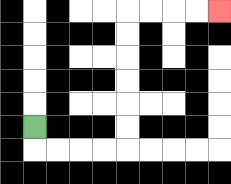{'start': '[1, 5]', 'end': '[9, 0]', 'path_directions': 'D,R,R,R,R,U,U,U,U,U,U,R,R,R,R', 'path_coordinates': '[[1, 5], [1, 6], [2, 6], [3, 6], [4, 6], [5, 6], [5, 5], [5, 4], [5, 3], [5, 2], [5, 1], [5, 0], [6, 0], [7, 0], [8, 0], [9, 0]]'}